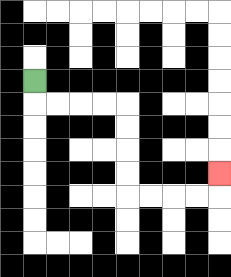{'start': '[1, 3]', 'end': '[9, 7]', 'path_directions': 'D,R,R,R,R,D,D,D,D,R,R,R,R,U', 'path_coordinates': '[[1, 3], [1, 4], [2, 4], [3, 4], [4, 4], [5, 4], [5, 5], [5, 6], [5, 7], [5, 8], [6, 8], [7, 8], [8, 8], [9, 8], [9, 7]]'}